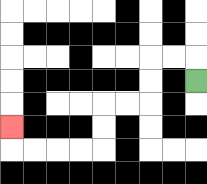{'start': '[8, 3]', 'end': '[0, 5]', 'path_directions': 'U,L,L,D,D,L,L,D,D,L,L,L,L,U', 'path_coordinates': '[[8, 3], [8, 2], [7, 2], [6, 2], [6, 3], [6, 4], [5, 4], [4, 4], [4, 5], [4, 6], [3, 6], [2, 6], [1, 6], [0, 6], [0, 5]]'}